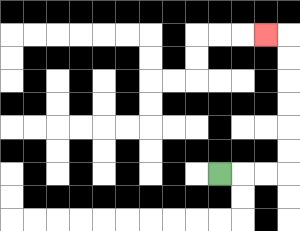{'start': '[9, 7]', 'end': '[11, 1]', 'path_directions': 'R,R,R,U,U,U,U,U,U,L', 'path_coordinates': '[[9, 7], [10, 7], [11, 7], [12, 7], [12, 6], [12, 5], [12, 4], [12, 3], [12, 2], [12, 1], [11, 1]]'}